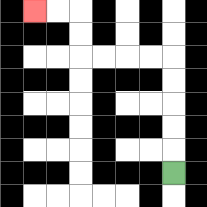{'start': '[7, 7]', 'end': '[1, 0]', 'path_directions': 'U,U,U,U,U,L,L,L,L,U,U,L,L', 'path_coordinates': '[[7, 7], [7, 6], [7, 5], [7, 4], [7, 3], [7, 2], [6, 2], [5, 2], [4, 2], [3, 2], [3, 1], [3, 0], [2, 0], [1, 0]]'}